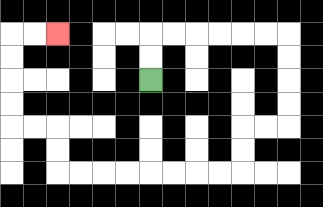{'start': '[6, 3]', 'end': '[2, 1]', 'path_directions': 'U,U,R,R,R,R,R,R,D,D,D,D,L,L,D,D,L,L,L,L,L,L,L,L,U,U,L,L,U,U,U,U,R,R', 'path_coordinates': '[[6, 3], [6, 2], [6, 1], [7, 1], [8, 1], [9, 1], [10, 1], [11, 1], [12, 1], [12, 2], [12, 3], [12, 4], [12, 5], [11, 5], [10, 5], [10, 6], [10, 7], [9, 7], [8, 7], [7, 7], [6, 7], [5, 7], [4, 7], [3, 7], [2, 7], [2, 6], [2, 5], [1, 5], [0, 5], [0, 4], [0, 3], [0, 2], [0, 1], [1, 1], [2, 1]]'}